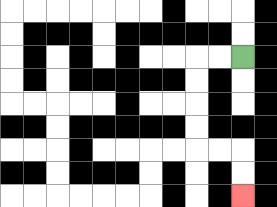{'start': '[10, 2]', 'end': '[10, 8]', 'path_directions': 'L,L,D,D,D,D,R,R,D,D', 'path_coordinates': '[[10, 2], [9, 2], [8, 2], [8, 3], [8, 4], [8, 5], [8, 6], [9, 6], [10, 6], [10, 7], [10, 8]]'}